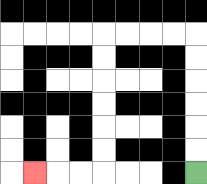{'start': '[8, 7]', 'end': '[1, 7]', 'path_directions': 'U,U,U,U,U,U,L,L,L,L,D,D,D,D,D,D,L,L,L', 'path_coordinates': '[[8, 7], [8, 6], [8, 5], [8, 4], [8, 3], [8, 2], [8, 1], [7, 1], [6, 1], [5, 1], [4, 1], [4, 2], [4, 3], [4, 4], [4, 5], [4, 6], [4, 7], [3, 7], [2, 7], [1, 7]]'}